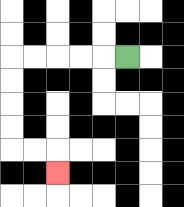{'start': '[5, 2]', 'end': '[2, 7]', 'path_directions': 'L,L,L,L,L,D,D,D,D,R,R,D', 'path_coordinates': '[[5, 2], [4, 2], [3, 2], [2, 2], [1, 2], [0, 2], [0, 3], [0, 4], [0, 5], [0, 6], [1, 6], [2, 6], [2, 7]]'}